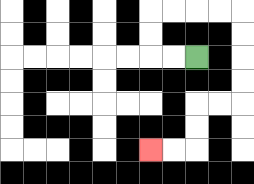{'start': '[8, 2]', 'end': '[6, 6]', 'path_directions': 'L,L,U,U,R,R,R,R,D,D,D,D,L,L,D,D,L,L', 'path_coordinates': '[[8, 2], [7, 2], [6, 2], [6, 1], [6, 0], [7, 0], [8, 0], [9, 0], [10, 0], [10, 1], [10, 2], [10, 3], [10, 4], [9, 4], [8, 4], [8, 5], [8, 6], [7, 6], [6, 6]]'}